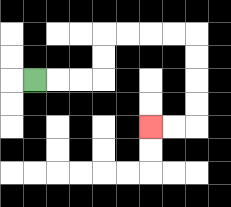{'start': '[1, 3]', 'end': '[6, 5]', 'path_directions': 'R,R,R,U,U,R,R,R,R,D,D,D,D,L,L', 'path_coordinates': '[[1, 3], [2, 3], [3, 3], [4, 3], [4, 2], [4, 1], [5, 1], [6, 1], [7, 1], [8, 1], [8, 2], [8, 3], [8, 4], [8, 5], [7, 5], [6, 5]]'}